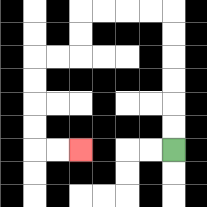{'start': '[7, 6]', 'end': '[3, 6]', 'path_directions': 'U,U,U,U,U,U,L,L,L,L,D,D,L,L,D,D,D,D,R,R', 'path_coordinates': '[[7, 6], [7, 5], [7, 4], [7, 3], [7, 2], [7, 1], [7, 0], [6, 0], [5, 0], [4, 0], [3, 0], [3, 1], [3, 2], [2, 2], [1, 2], [1, 3], [1, 4], [1, 5], [1, 6], [2, 6], [3, 6]]'}